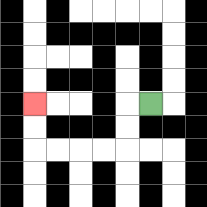{'start': '[6, 4]', 'end': '[1, 4]', 'path_directions': 'L,D,D,L,L,L,L,U,U', 'path_coordinates': '[[6, 4], [5, 4], [5, 5], [5, 6], [4, 6], [3, 6], [2, 6], [1, 6], [1, 5], [1, 4]]'}